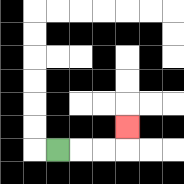{'start': '[2, 6]', 'end': '[5, 5]', 'path_directions': 'R,R,R,U', 'path_coordinates': '[[2, 6], [3, 6], [4, 6], [5, 6], [5, 5]]'}